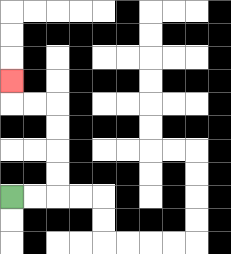{'start': '[0, 8]', 'end': '[0, 3]', 'path_directions': 'R,R,U,U,U,U,L,L,U', 'path_coordinates': '[[0, 8], [1, 8], [2, 8], [2, 7], [2, 6], [2, 5], [2, 4], [1, 4], [0, 4], [0, 3]]'}